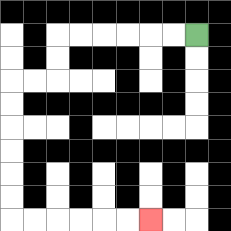{'start': '[8, 1]', 'end': '[6, 9]', 'path_directions': 'L,L,L,L,L,L,D,D,L,L,D,D,D,D,D,D,R,R,R,R,R,R', 'path_coordinates': '[[8, 1], [7, 1], [6, 1], [5, 1], [4, 1], [3, 1], [2, 1], [2, 2], [2, 3], [1, 3], [0, 3], [0, 4], [0, 5], [0, 6], [0, 7], [0, 8], [0, 9], [1, 9], [2, 9], [3, 9], [4, 9], [5, 9], [6, 9]]'}